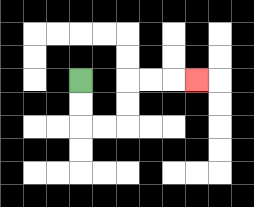{'start': '[3, 3]', 'end': '[8, 3]', 'path_directions': 'D,D,R,R,U,U,R,R,R', 'path_coordinates': '[[3, 3], [3, 4], [3, 5], [4, 5], [5, 5], [5, 4], [5, 3], [6, 3], [7, 3], [8, 3]]'}